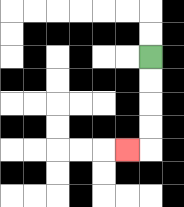{'start': '[6, 2]', 'end': '[5, 6]', 'path_directions': 'D,D,D,D,L', 'path_coordinates': '[[6, 2], [6, 3], [6, 4], [6, 5], [6, 6], [5, 6]]'}